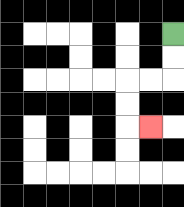{'start': '[7, 1]', 'end': '[6, 5]', 'path_directions': 'D,D,L,L,D,D,R', 'path_coordinates': '[[7, 1], [7, 2], [7, 3], [6, 3], [5, 3], [5, 4], [5, 5], [6, 5]]'}